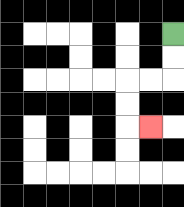{'start': '[7, 1]', 'end': '[6, 5]', 'path_directions': 'D,D,L,L,D,D,R', 'path_coordinates': '[[7, 1], [7, 2], [7, 3], [6, 3], [5, 3], [5, 4], [5, 5], [6, 5]]'}